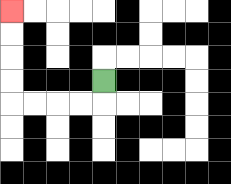{'start': '[4, 3]', 'end': '[0, 0]', 'path_directions': 'D,L,L,L,L,U,U,U,U', 'path_coordinates': '[[4, 3], [4, 4], [3, 4], [2, 4], [1, 4], [0, 4], [0, 3], [0, 2], [0, 1], [0, 0]]'}